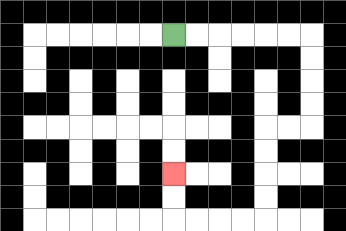{'start': '[7, 1]', 'end': '[7, 7]', 'path_directions': 'R,R,R,R,R,R,D,D,D,D,L,L,D,D,D,D,L,L,L,L,U,U', 'path_coordinates': '[[7, 1], [8, 1], [9, 1], [10, 1], [11, 1], [12, 1], [13, 1], [13, 2], [13, 3], [13, 4], [13, 5], [12, 5], [11, 5], [11, 6], [11, 7], [11, 8], [11, 9], [10, 9], [9, 9], [8, 9], [7, 9], [7, 8], [7, 7]]'}